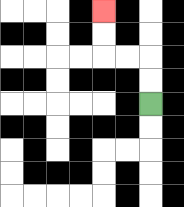{'start': '[6, 4]', 'end': '[4, 0]', 'path_directions': 'U,U,L,L,U,U', 'path_coordinates': '[[6, 4], [6, 3], [6, 2], [5, 2], [4, 2], [4, 1], [4, 0]]'}